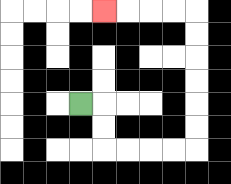{'start': '[3, 4]', 'end': '[4, 0]', 'path_directions': 'R,D,D,R,R,R,R,U,U,U,U,U,U,L,L,L,L', 'path_coordinates': '[[3, 4], [4, 4], [4, 5], [4, 6], [5, 6], [6, 6], [7, 6], [8, 6], [8, 5], [8, 4], [8, 3], [8, 2], [8, 1], [8, 0], [7, 0], [6, 0], [5, 0], [4, 0]]'}